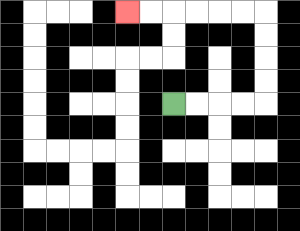{'start': '[7, 4]', 'end': '[5, 0]', 'path_directions': 'R,R,R,R,U,U,U,U,L,L,L,L,L,L', 'path_coordinates': '[[7, 4], [8, 4], [9, 4], [10, 4], [11, 4], [11, 3], [11, 2], [11, 1], [11, 0], [10, 0], [9, 0], [8, 0], [7, 0], [6, 0], [5, 0]]'}